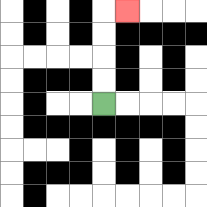{'start': '[4, 4]', 'end': '[5, 0]', 'path_directions': 'U,U,U,U,R', 'path_coordinates': '[[4, 4], [4, 3], [4, 2], [4, 1], [4, 0], [5, 0]]'}